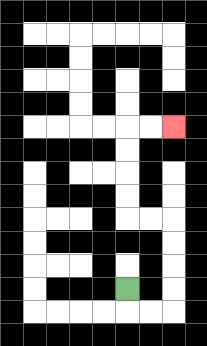{'start': '[5, 12]', 'end': '[7, 5]', 'path_directions': 'D,R,R,U,U,U,U,L,L,U,U,U,U,R,R', 'path_coordinates': '[[5, 12], [5, 13], [6, 13], [7, 13], [7, 12], [7, 11], [7, 10], [7, 9], [6, 9], [5, 9], [5, 8], [5, 7], [5, 6], [5, 5], [6, 5], [7, 5]]'}